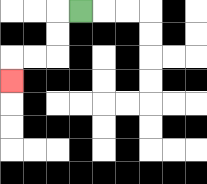{'start': '[3, 0]', 'end': '[0, 3]', 'path_directions': 'L,D,D,L,L,D', 'path_coordinates': '[[3, 0], [2, 0], [2, 1], [2, 2], [1, 2], [0, 2], [0, 3]]'}